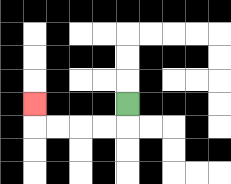{'start': '[5, 4]', 'end': '[1, 4]', 'path_directions': 'D,L,L,L,L,U', 'path_coordinates': '[[5, 4], [5, 5], [4, 5], [3, 5], [2, 5], [1, 5], [1, 4]]'}